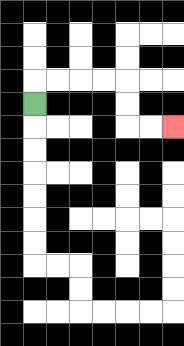{'start': '[1, 4]', 'end': '[7, 5]', 'path_directions': 'U,R,R,R,R,D,D,R,R', 'path_coordinates': '[[1, 4], [1, 3], [2, 3], [3, 3], [4, 3], [5, 3], [5, 4], [5, 5], [6, 5], [7, 5]]'}